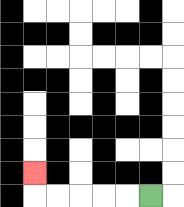{'start': '[6, 8]', 'end': '[1, 7]', 'path_directions': 'L,L,L,L,L,U', 'path_coordinates': '[[6, 8], [5, 8], [4, 8], [3, 8], [2, 8], [1, 8], [1, 7]]'}